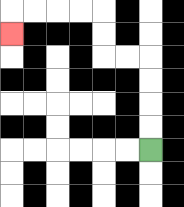{'start': '[6, 6]', 'end': '[0, 1]', 'path_directions': 'U,U,U,U,L,L,U,U,L,L,L,L,D', 'path_coordinates': '[[6, 6], [6, 5], [6, 4], [6, 3], [6, 2], [5, 2], [4, 2], [4, 1], [4, 0], [3, 0], [2, 0], [1, 0], [0, 0], [0, 1]]'}